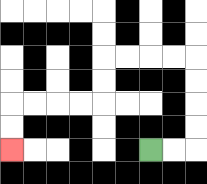{'start': '[6, 6]', 'end': '[0, 6]', 'path_directions': 'R,R,U,U,U,U,L,L,L,L,D,D,L,L,L,L,D,D', 'path_coordinates': '[[6, 6], [7, 6], [8, 6], [8, 5], [8, 4], [8, 3], [8, 2], [7, 2], [6, 2], [5, 2], [4, 2], [4, 3], [4, 4], [3, 4], [2, 4], [1, 4], [0, 4], [0, 5], [0, 6]]'}